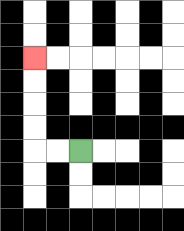{'start': '[3, 6]', 'end': '[1, 2]', 'path_directions': 'L,L,U,U,U,U', 'path_coordinates': '[[3, 6], [2, 6], [1, 6], [1, 5], [1, 4], [1, 3], [1, 2]]'}